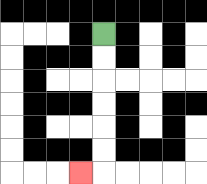{'start': '[4, 1]', 'end': '[3, 7]', 'path_directions': 'D,D,D,D,D,D,L', 'path_coordinates': '[[4, 1], [4, 2], [4, 3], [4, 4], [4, 5], [4, 6], [4, 7], [3, 7]]'}